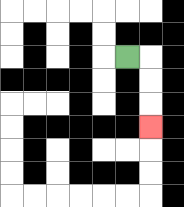{'start': '[5, 2]', 'end': '[6, 5]', 'path_directions': 'R,D,D,D', 'path_coordinates': '[[5, 2], [6, 2], [6, 3], [6, 4], [6, 5]]'}